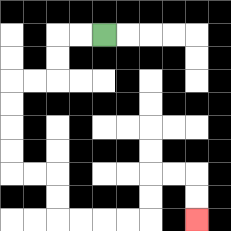{'start': '[4, 1]', 'end': '[8, 9]', 'path_directions': 'L,L,D,D,L,L,D,D,D,D,R,R,D,D,R,R,R,R,U,U,R,R,D,D', 'path_coordinates': '[[4, 1], [3, 1], [2, 1], [2, 2], [2, 3], [1, 3], [0, 3], [0, 4], [0, 5], [0, 6], [0, 7], [1, 7], [2, 7], [2, 8], [2, 9], [3, 9], [4, 9], [5, 9], [6, 9], [6, 8], [6, 7], [7, 7], [8, 7], [8, 8], [8, 9]]'}